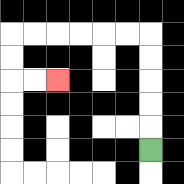{'start': '[6, 6]', 'end': '[2, 3]', 'path_directions': 'U,U,U,U,U,L,L,L,L,L,L,D,D,R,R', 'path_coordinates': '[[6, 6], [6, 5], [6, 4], [6, 3], [6, 2], [6, 1], [5, 1], [4, 1], [3, 1], [2, 1], [1, 1], [0, 1], [0, 2], [0, 3], [1, 3], [2, 3]]'}